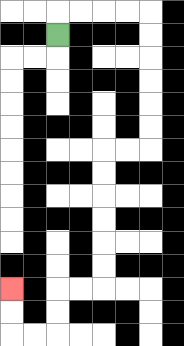{'start': '[2, 1]', 'end': '[0, 12]', 'path_directions': 'U,R,R,R,R,D,D,D,D,D,D,L,L,D,D,D,D,D,D,L,L,D,D,L,L,U,U', 'path_coordinates': '[[2, 1], [2, 0], [3, 0], [4, 0], [5, 0], [6, 0], [6, 1], [6, 2], [6, 3], [6, 4], [6, 5], [6, 6], [5, 6], [4, 6], [4, 7], [4, 8], [4, 9], [4, 10], [4, 11], [4, 12], [3, 12], [2, 12], [2, 13], [2, 14], [1, 14], [0, 14], [0, 13], [0, 12]]'}